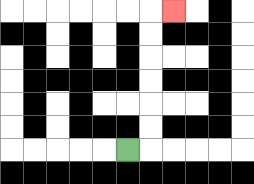{'start': '[5, 6]', 'end': '[7, 0]', 'path_directions': 'R,U,U,U,U,U,U,R', 'path_coordinates': '[[5, 6], [6, 6], [6, 5], [6, 4], [6, 3], [6, 2], [6, 1], [6, 0], [7, 0]]'}